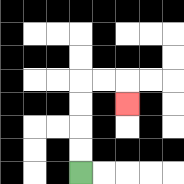{'start': '[3, 7]', 'end': '[5, 4]', 'path_directions': 'U,U,U,U,R,R,D', 'path_coordinates': '[[3, 7], [3, 6], [3, 5], [3, 4], [3, 3], [4, 3], [5, 3], [5, 4]]'}